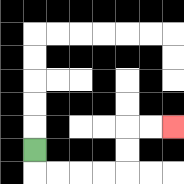{'start': '[1, 6]', 'end': '[7, 5]', 'path_directions': 'D,R,R,R,R,U,U,R,R', 'path_coordinates': '[[1, 6], [1, 7], [2, 7], [3, 7], [4, 7], [5, 7], [5, 6], [5, 5], [6, 5], [7, 5]]'}